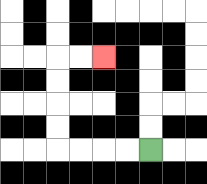{'start': '[6, 6]', 'end': '[4, 2]', 'path_directions': 'L,L,L,L,U,U,U,U,R,R', 'path_coordinates': '[[6, 6], [5, 6], [4, 6], [3, 6], [2, 6], [2, 5], [2, 4], [2, 3], [2, 2], [3, 2], [4, 2]]'}